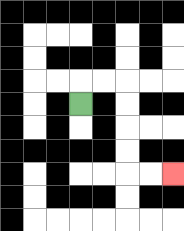{'start': '[3, 4]', 'end': '[7, 7]', 'path_directions': 'U,R,R,D,D,D,D,R,R', 'path_coordinates': '[[3, 4], [3, 3], [4, 3], [5, 3], [5, 4], [5, 5], [5, 6], [5, 7], [6, 7], [7, 7]]'}